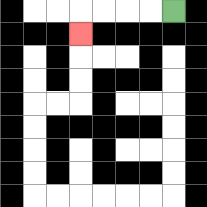{'start': '[7, 0]', 'end': '[3, 1]', 'path_directions': 'L,L,L,L,D', 'path_coordinates': '[[7, 0], [6, 0], [5, 0], [4, 0], [3, 0], [3, 1]]'}